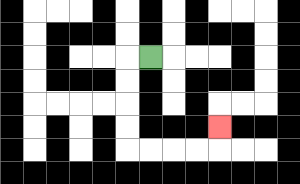{'start': '[6, 2]', 'end': '[9, 5]', 'path_directions': 'L,D,D,D,D,R,R,R,R,U', 'path_coordinates': '[[6, 2], [5, 2], [5, 3], [5, 4], [5, 5], [5, 6], [6, 6], [7, 6], [8, 6], [9, 6], [9, 5]]'}